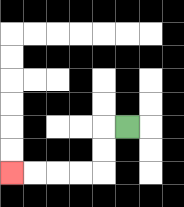{'start': '[5, 5]', 'end': '[0, 7]', 'path_directions': 'L,D,D,L,L,L,L', 'path_coordinates': '[[5, 5], [4, 5], [4, 6], [4, 7], [3, 7], [2, 7], [1, 7], [0, 7]]'}